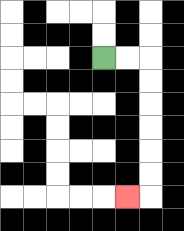{'start': '[4, 2]', 'end': '[5, 8]', 'path_directions': 'R,R,D,D,D,D,D,D,L', 'path_coordinates': '[[4, 2], [5, 2], [6, 2], [6, 3], [6, 4], [6, 5], [6, 6], [6, 7], [6, 8], [5, 8]]'}